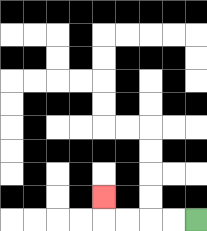{'start': '[8, 9]', 'end': '[4, 8]', 'path_directions': 'L,L,L,L,U', 'path_coordinates': '[[8, 9], [7, 9], [6, 9], [5, 9], [4, 9], [4, 8]]'}